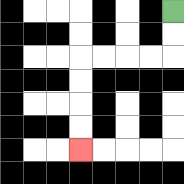{'start': '[7, 0]', 'end': '[3, 6]', 'path_directions': 'D,D,L,L,L,L,D,D,D,D', 'path_coordinates': '[[7, 0], [7, 1], [7, 2], [6, 2], [5, 2], [4, 2], [3, 2], [3, 3], [3, 4], [3, 5], [3, 6]]'}